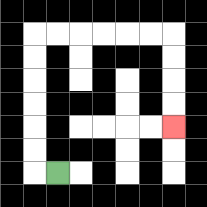{'start': '[2, 7]', 'end': '[7, 5]', 'path_directions': 'L,U,U,U,U,U,U,R,R,R,R,R,R,D,D,D,D', 'path_coordinates': '[[2, 7], [1, 7], [1, 6], [1, 5], [1, 4], [1, 3], [1, 2], [1, 1], [2, 1], [3, 1], [4, 1], [5, 1], [6, 1], [7, 1], [7, 2], [7, 3], [7, 4], [7, 5]]'}